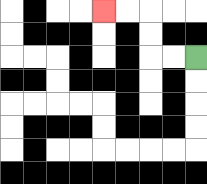{'start': '[8, 2]', 'end': '[4, 0]', 'path_directions': 'L,L,U,U,L,L', 'path_coordinates': '[[8, 2], [7, 2], [6, 2], [6, 1], [6, 0], [5, 0], [4, 0]]'}